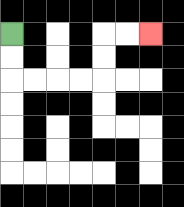{'start': '[0, 1]', 'end': '[6, 1]', 'path_directions': 'D,D,R,R,R,R,U,U,R,R', 'path_coordinates': '[[0, 1], [0, 2], [0, 3], [1, 3], [2, 3], [3, 3], [4, 3], [4, 2], [4, 1], [5, 1], [6, 1]]'}